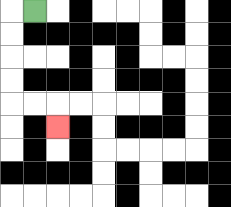{'start': '[1, 0]', 'end': '[2, 5]', 'path_directions': 'L,D,D,D,D,R,R,D', 'path_coordinates': '[[1, 0], [0, 0], [0, 1], [0, 2], [0, 3], [0, 4], [1, 4], [2, 4], [2, 5]]'}